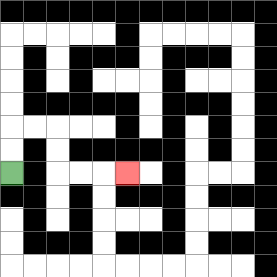{'start': '[0, 7]', 'end': '[5, 7]', 'path_directions': 'U,U,R,R,D,D,R,R,R', 'path_coordinates': '[[0, 7], [0, 6], [0, 5], [1, 5], [2, 5], [2, 6], [2, 7], [3, 7], [4, 7], [5, 7]]'}